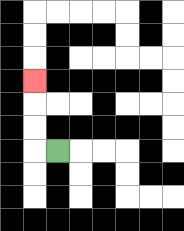{'start': '[2, 6]', 'end': '[1, 3]', 'path_directions': 'L,U,U,U', 'path_coordinates': '[[2, 6], [1, 6], [1, 5], [1, 4], [1, 3]]'}